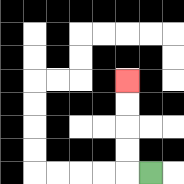{'start': '[6, 7]', 'end': '[5, 3]', 'path_directions': 'L,U,U,U,U', 'path_coordinates': '[[6, 7], [5, 7], [5, 6], [5, 5], [5, 4], [5, 3]]'}